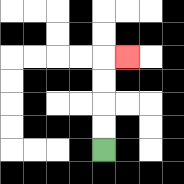{'start': '[4, 6]', 'end': '[5, 2]', 'path_directions': 'U,U,U,U,R', 'path_coordinates': '[[4, 6], [4, 5], [4, 4], [4, 3], [4, 2], [5, 2]]'}